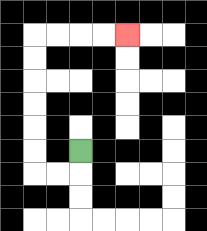{'start': '[3, 6]', 'end': '[5, 1]', 'path_directions': 'D,L,L,U,U,U,U,U,U,R,R,R,R', 'path_coordinates': '[[3, 6], [3, 7], [2, 7], [1, 7], [1, 6], [1, 5], [1, 4], [1, 3], [1, 2], [1, 1], [2, 1], [3, 1], [4, 1], [5, 1]]'}